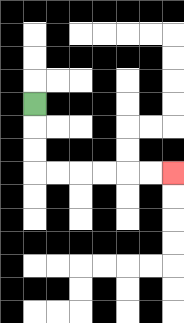{'start': '[1, 4]', 'end': '[7, 7]', 'path_directions': 'D,D,D,R,R,R,R,R,R', 'path_coordinates': '[[1, 4], [1, 5], [1, 6], [1, 7], [2, 7], [3, 7], [4, 7], [5, 7], [6, 7], [7, 7]]'}